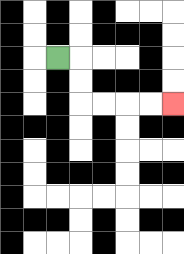{'start': '[2, 2]', 'end': '[7, 4]', 'path_directions': 'R,D,D,R,R,R,R', 'path_coordinates': '[[2, 2], [3, 2], [3, 3], [3, 4], [4, 4], [5, 4], [6, 4], [7, 4]]'}